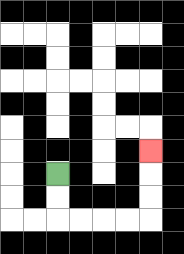{'start': '[2, 7]', 'end': '[6, 6]', 'path_directions': 'D,D,R,R,R,R,U,U,U', 'path_coordinates': '[[2, 7], [2, 8], [2, 9], [3, 9], [4, 9], [5, 9], [6, 9], [6, 8], [6, 7], [6, 6]]'}